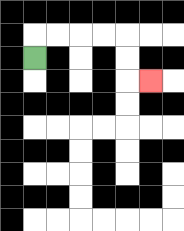{'start': '[1, 2]', 'end': '[6, 3]', 'path_directions': 'U,R,R,R,R,D,D,R', 'path_coordinates': '[[1, 2], [1, 1], [2, 1], [3, 1], [4, 1], [5, 1], [5, 2], [5, 3], [6, 3]]'}